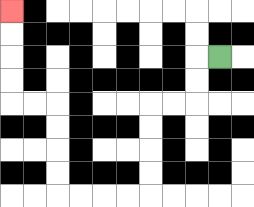{'start': '[9, 2]', 'end': '[0, 0]', 'path_directions': 'L,D,D,L,L,D,D,D,D,L,L,L,L,U,U,U,U,L,L,U,U,U,U', 'path_coordinates': '[[9, 2], [8, 2], [8, 3], [8, 4], [7, 4], [6, 4], [6, 5], [6, 6], [6, 7], [6, 8], [5, 8], [4, 8], [3, 8], [2, 8], [2, 7], [2, 6], [2, 5], [2, 4], [1, 4], [0, 4], [0, 3], [0, 2], [0, 1], [0, 0]]'}